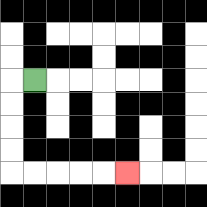{'start': '[1, 3]', 'end': '[5, 7]', 'path_directions': 'L,D,D,D,D,R,R,R,R,R', 'path_coordinates': '[[1, 3], [0, 3], [0, 4], [0, 5], [0, 6], [0, 7], [1, 7], [2, 7], [3, 7], [4, 7], [5, 7]]'}